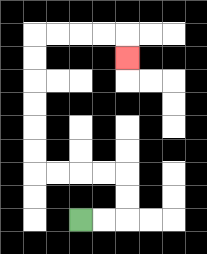{'start': '[3, 9]', 'end': '[5, 2]', 'path_directions': 'R,R,U,U,L,L,L,L,U,U,U,U,U,U,R,R,R,R,D', 'path_coordinates': '[[3, 9], [4, 9], [5, 9], [5, 8], [5, 7], [4, 7], [3, 7], [2, 7], [1, 7], [1, 6], [1, 5], [1, 4], [1, 3], [1, 2], [1, 1], [2, 1], [3, 1], [4, 1], [5, 1], [5, 2]]'}